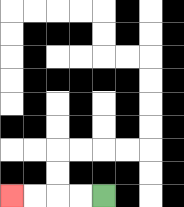{'start': '[4, 8]', 'end': '[0, 8]', 'path_directions': 'L,L,L,L', 'path_coordinates': '[[4, 8], [3, 8], [2, 8], [1, 8], [0, 8]]'}